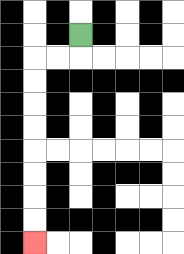{'start': '[3, 1]', 'end': '[1, 10]', 'path_directions': 'D,L,L,D,D,D,D,D,D,D,D', 'path_coordinates': '[[3, 1], [3, 2], [2, 2], [1, 2], [1, 3], [1, 4], [1, 5], [1, 6], [1, 7], [1, 8], [1, 9], [1, 10]]'}